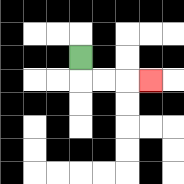{'start': '[3, 2]', 'end': '[6, 3]', 'path_directions': 'D,R,R,R', 'path_coordinates': '[[3, 2], [3, 3], [4, 3], [5, 3], [6, 3]]'}